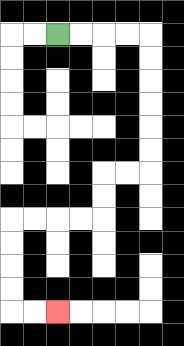{'start': '[2, 1]', 'end': '[2, 13]', 'path_directions': 'R,R,R,R,D,D,D,D,D,D,L,L,D,D,L,L,L,L,D,D,D,D,R,R', 'path_coordinates': '[[2, 1], [3, 1], [4, 1], [5, 1], [6, 1], [6, 2], [6, 3], [6, 4], [6, 5], [6, 6], [6, 7], [5, 7], [4, 7], [4, 8], [4, 9], [3, 9], [2, 9], [1, 9], [0, 9], [0, 10], [0, 11], [0, 12], [0, 13], [1, 13], [2, 13]]'}